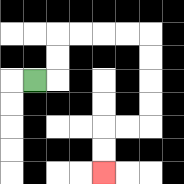{'start': '[1, 3]', 'end': '[4, 7]', 'path_directions': 'R,U,U,R,R,R,R,D,D,D,D,L,L,D,D', 'path_coordinates': '[[1, 3], [2, 3], [2, 2], [2, 1], [3, 1], [4, 1], [5, 1], [6, 1], [6, 2], [6, 3], [6, 4], [6, 5], [5, 5], [4, 5], [4, 6], [4, 7]]'}